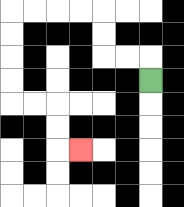{'start': '[6, 3]', 'end': '[3, 6]', 'path_directions': 'U,L,L,U,U,L,L,L,L,D,D,D,D,R,R,D,D,R', 'path_coordinates': '[[6, 3], [6, 2], [5, 2], [4, 2], [4, 1], [4, 0], [3, 0], [2, 0], [1, 0], [0, 0], [0, 1], [0, 2], [0, 3], [0, 4], [1, 4], [2, 4], [2, 5], [2, 6], [3, 6]]'}